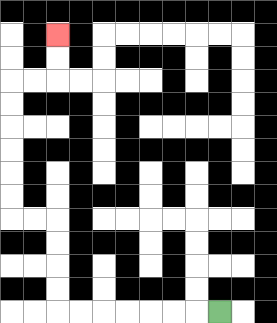{'start': '[9, 13]', 'end': '[2, 1]', 'path_directions': 'L,L,L,L,L,L,L,U,U,U,U,L,L,U,U,U,U,U,U,R,R,U,U', 'path_coordinates': '[[9, 13], [8, 13], [7, 13], [6, 13], [5, 13], [4, 13], [3, 13], [2, 13], [2, 12], [2, 11], [2, 10], [2, 9], [1, 9], [0, 9], [0, 8], [0, 7], [0, 6], [0, 5], [0, 4], [0, 3], [1, 3], [2, 3], [2, 2], [2, 1]]'}